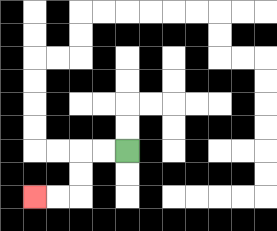{'start': '[5, 6]', 'end': '[1, 8]', 'path_directions': 'L,L,D,D,L,L', 'path_coordinates': '[[5, 6], [4, 6], [3, 6], [3, 7], [3, 8], [2, 8], [1, 8]]'}